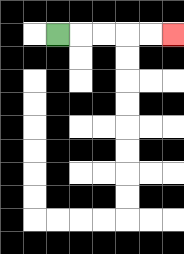{'start': '[2, 1]', 'end': '[7, 1]', 'path_directions': 'R,R,R,R,R', 'path_coordinates': '[[2, 1], [3, 1], [4, 1], [5, 1], [6, 1], [7, 1]]'}